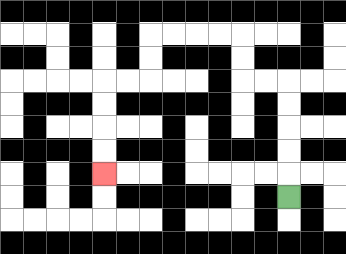{'start': '[12, 8]', 'end': '[4, 7]', 'path_directions': 'U,U,U,U,U,L,L,U,U,L,L,L,L,D,D,L,L,D,D,D,D', 'path_coordinates': '[[12, 8], [12, 7], [12, 6], [12, 5], [12, 4], [12, 3], [11, 3], [10, 3], [10, 2], [10, 1], [9, 1], [8, 1], [7, 1], [6, 1], [6, 2], [6, 3], [5, 3], [4, 3], [4, 4], [4, 5], [4, 6], [4, 7]]'}